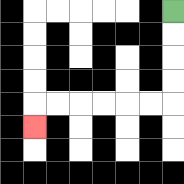{'start': '[7, 0]', 'end': '[1, 5]', 'path_directions': 'D,D,D,D,L,L,L,L,L,L,D', 'path_coordinates': '[[7, 0], [7, 1], [7, 2], [7, 3], [7, 4], [6, 4], [5, 4], [4, 4], [3, 4], [2, 4], [1, 4], [1, 5]]'}